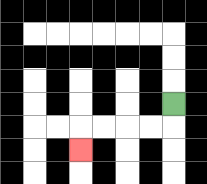{'start': '[7, 4]', 'end': '[3, 6]', 'path_directions': 'D,L,L,L,L,D', 'path_coordinates': '[[7, 4], [7, 5], [6, 5], [5, 5], [4, 5], [3, 5], [3, 6]]'}